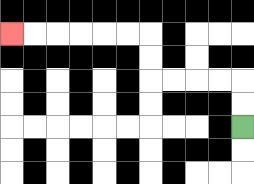{'start': '[10, 5]', 'end': '[0, 1]', 'path_directions': 'U,U,L,L,L,L,U,U,L,L,L,L,L,L', 'path_coordinates': '[[10, 5], [10, 4], [10, 3], [9, 3], [8, 3], [7, 3], [6, 3], [6, 2], [6, 1], [5, 1], [4, 1], [3, 1], [2, 1], [1, 1], [0, 1]]'}